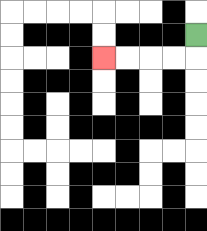{'start': '[8, 1]', 'end': '[4, 2]', 'path_directions': 'D,L,L,L,L', 'path_coordinates': '[[8, 1], [8, 2], [7, 2], [6, 2], [5, 2], [4, 2]]'}